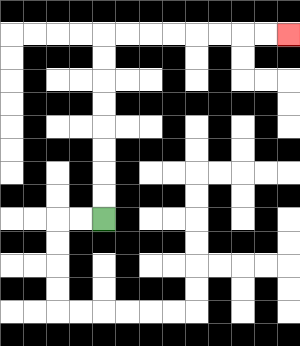{'start': '[4, 9]', 'end': '[12, 1]', 'path_directions': 'U,U,U,U,U,U,U,U,R,R,R,R,R,R,R,R', 'path_coordinates': '[[4, 9], [4, 8], [4, 7], [4, 6], [4, 5], [4, 4], [4, 3], [4, 2], [4, 1], [5, 1], [6, 1], [7, 1], [8, 1], [9, 1], [10, 1], [11, 1], [12, 1]]'}